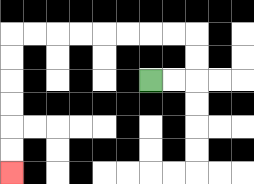{'start': '[6, 3]', 'end': '[0, 7]', 'path_directions': 'R,R,U,U,L,L,L,L,L,L,L,L,D,D,D,D,D,D', 'path_coordinates': '[[6, 3], [7, 3], [8, 3], [8, 2], [8, 1], [7, 1], [6, 1], [5, 1], [4, 1], [3, 1], [2, 1], [1, 1], [0, 1], [0, 2], [0, 3], [0, 4], [0, 5], [0, 6], [0, 7]]'}